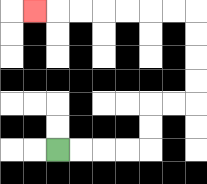{'start': '[2, 6]', 'end': '[1, 0]', 'path_directions': 'R,R,R,R,U,U,R,R,U,U,U,U,L,L,L,L,L,L,L', 'path_coordinates': '[[2, 6], [3, 6], [4, 6], [5, 6], [6, 6], [6, 5], [6, 4], [7, 4], [8, 4], [8, 3], [8, 2], [8, 1], [8, 0], [7, 0], [6, 0], [5, 0], [4, 0], [3, 0], [2, 0], [1, 0]]'}